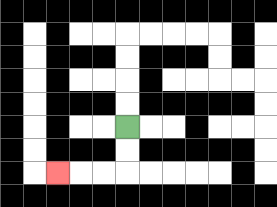{'start': '[5, 5]', 'end': '[2, 7]', 'path_directions': 'D,D,L,L,L', 'path_coordinates': '[[5, 5], [5, 6], [5, 7], [4, 7], [3, 7], [2, 7]]'}